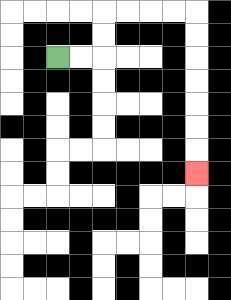{'start': '[2, 2]', 'end': '[8, 7]', 'path_directions': 'R,R,U,U,R,R,R,R,D,D,D,D,D,D,D', 'path_coordinates': '[[2, 2], [3, 2], [4, 2], [4, 1], [4, 0], [5, 0], [6, 0], [7, 0], [8, 0], [8, 1], [8, 2], [8, 3], [8, 4], [8, 5], [8, 6], [8, 7]]'}